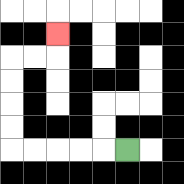{'start': '[5, 6]', 'end': '[2, 1]', 'path_directions': 'L,L,L,L,L,U,U,U,U,R,R,U', 'path_coordinates': '[[5, 6], [4, 6], [3, 6], [2, 6], [1, 6], [0, 6], [0, 5], [0, 4], [0, 3], [0, 2], [1, 2], [2, 2], [2, 1]]'}